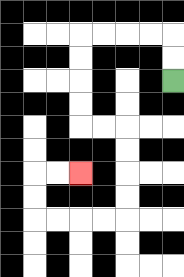{'start': '[7, 3]', 'end': '[3, 7]', 'path_directions': 'U,U,L,L,L,L,D,D,D,D,R,R,D,D,D,D,L,L,L,L,U,U,R,R', 'path_coordinates': '[[7, 3], [7, 2], [7, 1], [6, 1], [5, 1], [4, 1], [3, 1], [3, 2], [3, 3], [3, 4], [3, 5], [4, 5], [5, 5], [5, 6], [5, 7], [5, 8], [5, 9], [4, 9], [3, 9], [2, 9], [1, 9], [1, 8], [1, 7], [2, 7], [3, 7]]'}